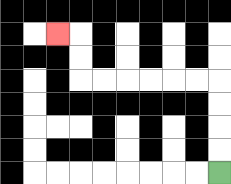{'start': '[9, 7]', 'end': '[2, 1]', 'path_directions': 'U,U,U,U,L,L,L,L,L,L,U,U,L', 'path_coordinates': '[[9, 7], [9, 6], [9, 5], [9, 4], [9, 3], [8, 3], [7, 3], [6, 3], [5, 3], [4, 3], [3, 3], [3, 2], [3, 1], [2, 1]]'}